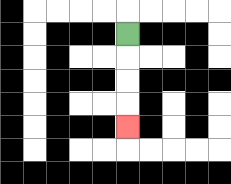{'start': '[5, 1]', 'end': '[5, 5]', 'path_directions': 'D,D,D,D', 'path_coordinates': '[[5, 1], [5, 2], [5, 3], [5, 4], [5, 5]]'}